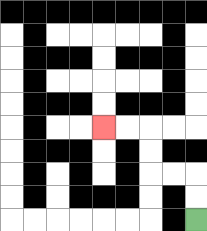{'start': '[8, 9]', 'end': '[4, 5]', 'path_directions': 'U,U,L,L,U,U,L,L', 'path_coordinates': '[[8, 9], [8, 8], [8, 7], [7, 7], [6, 7], [6, 6], [6, 5], [5, 5], [4, 5]]'}